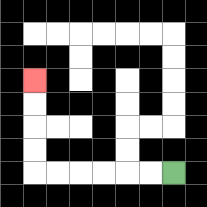{'start': '[7, 7]', 'end': '[1, 3]', 'path_directions': 'L,L,L,L,L,L,U,U,U,U', 'path_coordinates': '[[7, 7], [6, 7], [5, 7], [4, 7], [3, 7], [2, 7], [1, 7], [1, 6], [1, 5], [1, 4], [1, 3]]'}